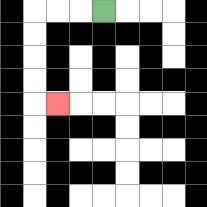{'start': '[4, 0]', 'end': '[2, 4]', 'path_directions': 'L,L,L,D,D,D,D,R', 'path_coordinates': '[[4, 0], [3, 0], [2, 0], [1, 0], [1, 1], [1, 2], [1, 3], [1, 4], [2, 4]]'}